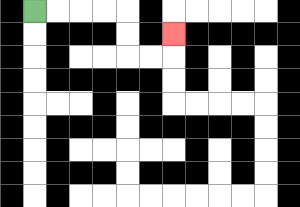{'start': '[1, 0]', 'end': '[7, 1]', 'path_directions': 'R,R,R,R,D,D,R,R,U', 'path_coordinates': '[[1, 0], [2, 0], [3, 0], [4, 0], [5, 0], [5, 1], [5, 2], [6, 2], [7, 2], [7, 1]]'}